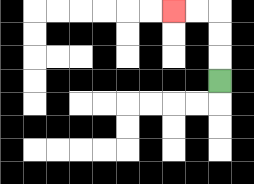{'start': '[9, 3]', 'end': '[7, 0]', 'path_directions': 'U,U,U,L,L', 'path_coordinates': '[[9, 3], [9, 2], [9, 1], [9, 0], [8, 0], [7, 0]]'}